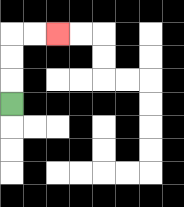{'start': '[0, 4]', 'end': '[2, 1]', 'path_directions': 'U,U,U,R,R', 'path_coordinates': '[[0, 4], [0, 3], [0, 2], [0, 1], [1, 1], [2, 1]]'}